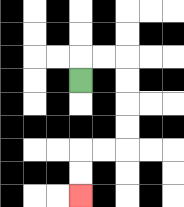{'start': '[3, 3]', 'end': '[3, 8]', 'path_directions': 'U,R,R,D,D,D,D,L,L,D,D', 'path_coordinates': '[[3, 3], [3, 2], [4, 2], [5, 2], [5, 3], [5, 4], [5, 5], [5, 6], [4, 6], [3, 6], [3, 7], [3, 8]]'}